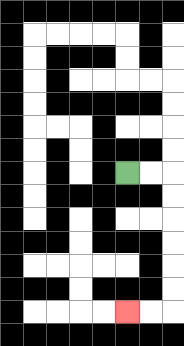{'start': '[5, 7]', 'end': '[5, 13]', 'path_directions': 'R,R,D,D,D,D,D,D,L,L', 'path_coordinates': '[[5, 7], [6, 7], [7, 7], [7, 8], [7, 9], [7, 10], [7, 11], [7, 12], [7, 13], [6, 13], [5, 13]]'}